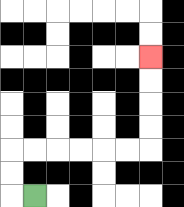{'start': '[1, 8]', 'end': '[6, 2]', 'path_directions': 'L,U,U,R,R,R,R,R,R,U,U,U,U', 'path_coordinates': '[[1, 8], [0, 8], [0, 7], [0, 6], [1, 6], [2, 6], [3, 6], [4, 6], [5, 6], [6, 6], [6, 5], [6, 4], [6, 3], [6, 2]]'}